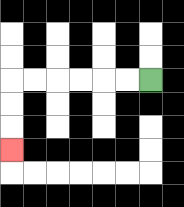{'start': '[6, 3]', 'end': '[0, 6]', 'path_directions': 'L,L,L,L,L,L,D,D,D', 'path_coordinates': '[[6, 3], [5, 3], [4, 3], [3, 3], [2, 3], [1, 3], [0, 3], [0, 4], [0, 5], [0, 6]]'}